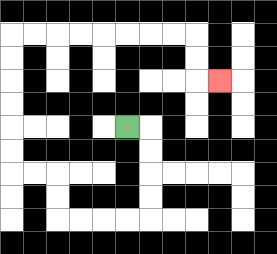{'start': '[5, 5]', 'end': '[9, 3]', 'path_directions': 'R,D,D,D,D,L,L,L,L,U,U,L,L,U,U,U,U,U,U,R,R,R,R,R,R,R,R,D,D,R', 'path_coordinates': '[[5, 5], [6, 5], [6, 6], [6, 7], [6, 8], [6, 9], [5, 9], [4, 9], [3, 9], [2, 9], [2, 8], [2, 7], [1, 7], [0, 7], [0, 6], [0, 5], [0, 4], [0, 3], [0, 2], [0, 1], [1, 1], [2, 1], [3, 1], [4, 1], [5, 1], [6, 1], [7, 1], [8, 1], [8, 2], [8, 3], [9, 3]]'}